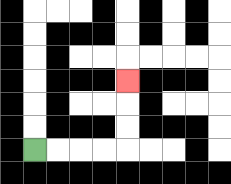{'start': '[1, 6]', 'end': '[5, 3]', 'path_directions': 'R,R,R,R,U,U,U', 'path_coordinates': '[[1, 6], [2, 6], [3, 6], [4, 6], [5, 6], [5, 5], [5, 4], [5, 3]]'}